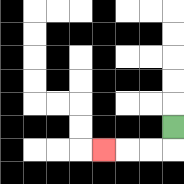{'start': '[7, 5]', 'end': '[4, 6]', 'path_directions': 'D,L,L,L', 'path_coordinates': '[[7, 5], [7, 6], [6, 6], [5, 6], [4, 6]]'}